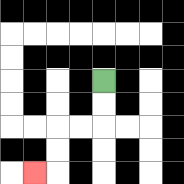{'start': '[4, 3]', 'end': '[1, 7]', 'path_directions': 'D,D,L,L,D,D,L', 'path_coordinates': '[[4, 3], [4, 4], [4, 5], [3, 5], [2, 5], [2, 6], [2, 7], [1, 7]]'}